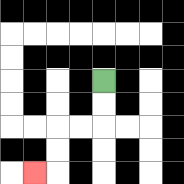{'start': '[4, 3]', 'end': '[1, 7]', 'path_directions': 'D,D,L,L,D,D,L', 'path_coordinates': '[[4, 3], [4, 4], [4, 5], [3, 5], [2, 5], [2, 6], [2, 7], [1, 7]]'}